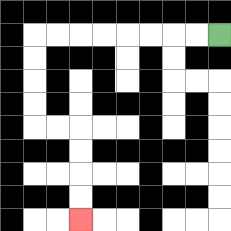{'start': '[9, 1]', 'end': '[3, 9]', 'path_directions': 'L,L,L,L,L,L,L,L,D,D,D,D,R,R,D,D,D,D', 'path_coordinates': '[[9, 1], [8, 1], [7, 1], [6, 1], [5, 1], [4, 1], [3, 1], [2, 1], [1, 1], [1, 2], [1, 3], [1, 4], [1, 5], [2, 5], [3, 5], [3, 6], [3, 7], [3, 8], [3, 9]]'}